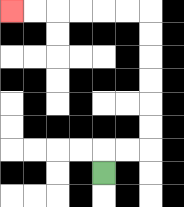{'start': '[4, 7]', 'end': '[0, 0]', 'path_directions': 'U,R,R,U,U,U,U,U,U,L,L,L,L,L,L', 'path_coordinates': '[[4, 7], [4, 6], [5, 6], [6, 6], [6, 5], [6, 4], [6, 3], [6, 2], [6, 1], [6, 0], [5, 0], [4, 0], [3, 0], [2, 0], [1, 0], [0, 0]]'}